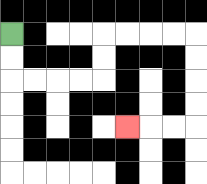{'start': '[0, 1]', 'end': '[5, 5]', 'path_directions': 'D,D,R,R,R,R,U,U,R,R,R,R,D,D,D,D,L,L,L', 'path_coordinates': '[[0, 1], [0, 2], [0, 3], [1, 3], [2, 3], [3, 3], [4, 3], [4, 2], [4, 1], [5, 1], [6, 1], [7, 1], [8, 1], [8, 2], [8, 3], [8, 4], [8, 5], [7, 5], [6, 5], [5, 5]]'}